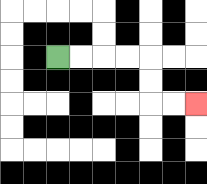{'start': '[2, 2]', 'end': '[8, 4]', 'path_directions': 'R,R,R,R,D,D,R,R', 'path_coordinates': '[[2, 2], [3, 2], [4, 2], [5, 2], [6, 2], [6, 3], [6, 4], [7, 4], [8, 4]]'}